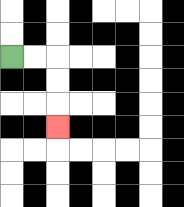{'start': '[0, 2]', 'end': '[2, 5]', 'path_directions': 'R,R,D,D,D', 'path_coordinates': '[[0, 2], [1, 2], [2, 2], [2, 3], [2, 4], [2, 5]]'}